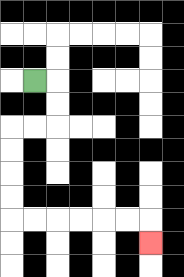{'start': '[1, 3]', 'end': '[6, 10]', 'path_directions': 'R,D,D,L,L,D,D,D,D,R,R,R,R,R,R,D', 'path_coordinates': '[[1, 3], [2, 3], [2, 4], [2, 5], [1, 5], [0, 5], [0, 6], [0, 7], [0, 8], [0, 9], [1, 9], [2, 9], [3, 9], [4, 9], [5, 9], [6, 9], [6, 10]]'}